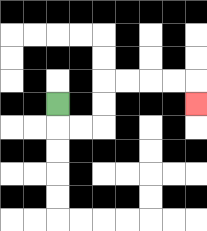{'start': '[2, 4]', 'end': '[8, 4]', 'path_directions': 'D,R,R,U,U,R,R,R,R,D', 'path_coordinates': '[[2, 4], [2, 5], [3, 5], [4, 5], [4, 4], [4, 3], [5, 3], [6, 3], [7, 3], [8, 3], [8, 4]]'}